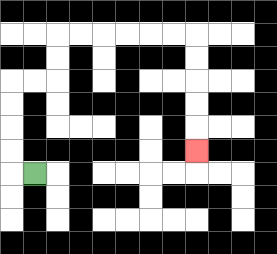{'start': '[1, 7]', 'end': '[8, 6]', 'path_directions': 'L,U,U,U,U,R,R,U,U,R,R,R,R,R,R,D,D,D,D,D', 'path_coordinates': '[[1, 7], [0, 7], [0, 6], [0, 5], [0, 4], [0, 3], [1, 3], [2, 3], [2, 2], [2, 1], [3, 1], [4, 1], [5, 1], [6, 1], [7, 1], [8, 1], [8, 2], [8, 3], [8, 4], [8, 5], [8, 6]]'}